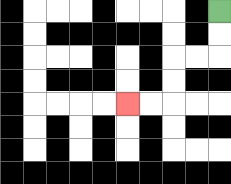{'start': '[9, 0]', 'end': '[5, 4]', 'path_directions': 'D,D,L,L,D,D,L,L', 'path_coordinates': '[[9, 0], [9, 1], [9, 2], [8, 2], [7, 2], [7, 3], [7, 4], [6, 4], [5, 4]]'}